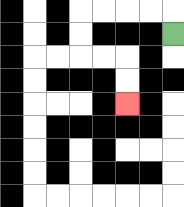{'start': '[7, 1]', 'end': '[5, 4]', 'path_directions': 'U,L,L,L,L,D,D,R,R,D,D', 'path_coordinates': '[[7, 1], [7, 0], [6, 0], [5, 0], [4, 0], [3, 0], [3, 1], [3, 2], [4, 2], [5, 2], [5, 3], [5, 4]]'}